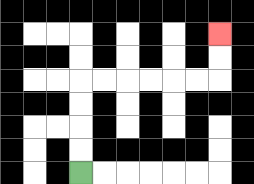{'start': '[3, 7]', 'end': '[9, 1]', 'path_directions': 'U,U,U,U,R,R,R,R,R,R,U,U', 'path_coordinates': '[[3, 7], [3, 6], [3, 5], [3, 4], [3, 3], [4, 3], [5, 3], [6, 3], [7, 3], [8, 3], [9, 3], [9, 2], [9, 1]]'}